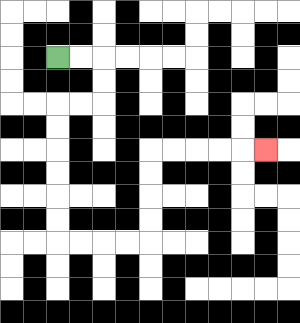{'start': '[2, 2]', 'end': '[11, 6]', 'path_directions': 'R,R,D,D,L,L,D,D,D,D,D,D,R,R,R,R,U,U,U,U,R,R,R,R,R', 'path_coordinates': '[[2, 2], [3, 2], [4, 2], [4, 3], [4, 4], [3, 4], [2, 4], [2, 5], [2, 6], [2, 7], [2, 8], [2, 9], [2, 10], [3, 10], [4, 10], [5, 10], [6, 10], [6, 9], [6, 8], [6, 7], [6, 6], [7, 6], [8, 6], [9, 6], [10, 6], [11, 6]]'}